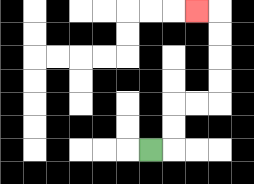{'start': '[6, 6]', 'end': '[8, 0]', 'path_directions': 'R,U,U,R,R,U,U,U,U,L', 'path_coordinates': '[[6, 6], [7, 6], [7, 5], [7, 4], [8, 4], [9, 4], [9, 3], [9, 2], [9, 1], [9, 0], [8, 0]]'}